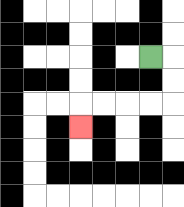{'start': '[6, 2]', 'end': '[3, 5]', 'path_directions': 'R,D,D,L,L,L,L,D', 'path_coordinates': '[[6, 2], [7, 2], [7, 3], [7, 4], [6, 4], [5, 4], [4, 4], [3, 4], [3, 5]]'}